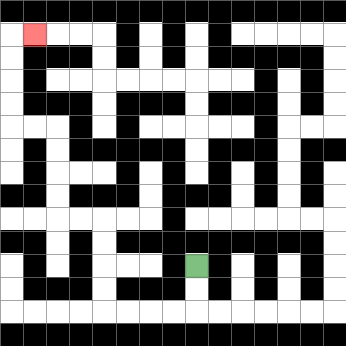{'start': '[8, 11]', 'end': '[1, 1]', 'path_directions': 'D,D,L,L,L,L,U,U,U,U,L,L,U,U,U,U,L,L,U,U,U,U,R', 'path_coordinates': '[[8, 11], [8, 12], [8, 13], [7, 13], [6, 13], [5, 13], [4, 13], [4, 12], [4, 11], [4, 10], [4, 9], [3, 9], [2, 9], [2, 8], [2, 7], [2, 6], [2, 5], [1, 5], [0, 5], [0, 4], [0, 3], [0, 2], [0, 1], [1, 1]]'}